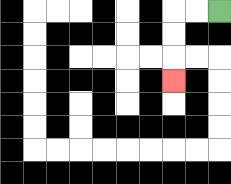{'start': '[9, 0]', 'end': '[7, 3]', 'path_directions': 'L,L,D,D,D', 'path_coordinates': '[[9, 0], [8, 0], [7, 0], [7, 1], [7, 2], [7, 3]]'}